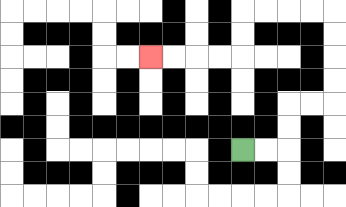{'start': '[10, 6]', 'end': '[6, 2]', 'path_directions': 'R,R,U,U,R,R,U,U,U,U,L,L,L,L,D,D,L,L,L,L', 'path_coordinates': '[[10, 6], [11, 6], [12, 6], [12, 5], [12, 4], [13, 4], [14, 4], [14, 3], [14, 2], [14, 1], [14, 0], [13, 0], [12, 0], [11, 0], [10, 0], [10, 1], [10, 2], [9, 2], [8, 2], [7, 2], [6, 2]]'}